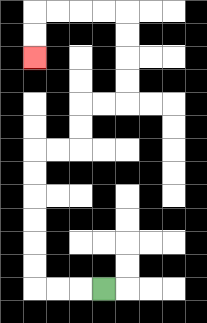{'start': '[4, 12]', 'end': '[1, 2]', 'path_directions': 'L,L,L,U,U,U,U,U,U,R,R,U,U,R,R,U,U,U,U,L,L,L,L,D,D', 'path_coordinates': '[[4, 12], [3, 12], [2, 12], [1, 12], [1, 11], [1, 10], [1, 9], [1, 8], [1, 7], [1, 6], [2, 6], [3, 6], [3, 5], [3, 4], [4, 4], [5, 4], [5, 3], [5, 2], [5, 1], [5, 0], [4, 0], [3, 0], [2, 0], [1, 0], [1, 1], [1, 2]]'}